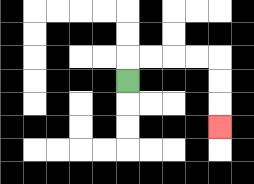{'start': '[5, 3]', 'end': '[9, 5]', 'path_directions': 'U,R,R,R,R,D,D,D', 'path_coordinates': '[[5, 3], [5, 2], [6, 2], [7, 2], [8, 2], [9, 2], [9, 3], [9, 4], [9, 5]]'}